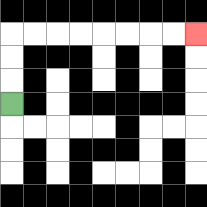{'start': '[0, 4]', 'end': '[8, 1]', 'path_directions': 'U,U,U,R,R,R,R,R,R,R,R', 'path_coordinates': '[[0, 4], [0, 3], [0, 2], [0, 1], [1, 1], [2, 1], [3, 1], [4, 1], [5, 1], [6, 1], [7, 1], [8, 1]]'}